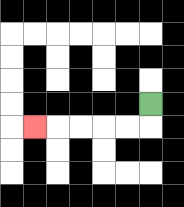{'start': '[6, 4]', 'end': '[1, 5]', 'path_directions': 'D,L,L,L,L,L', 'path_coordinates': '[[6, 4], [6, 5], [5, 5], [4, 5], [3, 5], [2, 5], [1, 5]]'}